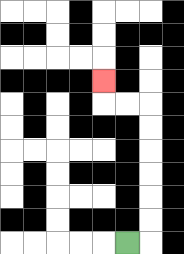{'start': '[5, 10]', 'end': '[4, 3]', 'path_directions': 'R,U,U,U,U,U,U,L,L,U', 'path_coordinates': '[[5, 10], [6, 10], [6, 9], [6, 8], [6, 7], [6, 6], [6, 5], [6, 4], [5, 4], [4, 4], [4, 3]]'}